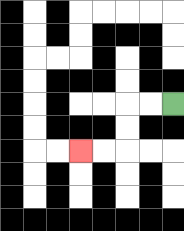{'start': '[7, 4]', 'end': '[3, 6]', 'path_directions': 'L,L,D,D,L,L', 'path_coordinates': '[[7, 4], [6, 4], [5, 4], [5, 5], [5, 6], [4, 6], [3, 6]]'}